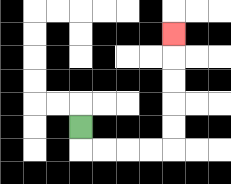{'start': '[3, 5]', 'end': '[7, 1]', 'path_directions': 'D,R,R,R,R,U,U,U,U,U', 'path_coordinates': '[[3, 5], [3, 6], [4, 6], [5, 6], [6, 6], [7, 6], [7, 5], [7, 4], [7, 3], [7, 2], [7, 1]]'}